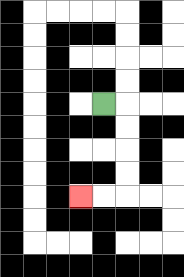{'start': '[4, 4]', 'end': '[3, 8]', 'path_directions': 'R,D,D,D,D,L,L', 'path_coordinates': '[[4, 4], [5, 4], [5, 5], [5, 6], [5, 7], [5, 8], [4, 8], [3, 8]]'}